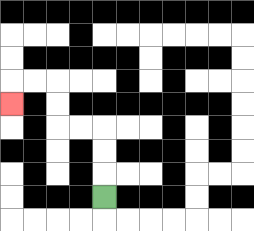{'start': '[4, 8]', 'end': '[0, 4]', 'path_directions': 'U,U,U,L,L,U,U,L,L,D', 'path_coordinates': '[[4, 8], [4, 7], [4, 6], [4, 5], [3, 5], [2, 5], [2, 4], [2, 3], [1, 3], [0, 3], [0, 4]]'}